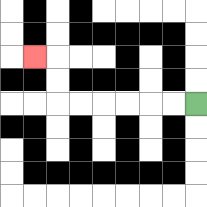{'start': '[8, 4]', 'end': '[1, 2]', 'path_directions': 'L,L,L,L,L,L,U,U,L', 'path_coordinates': '[[8, 4], [7, 4], [6, 4], [5, 4], [4, 4], [3, 4], [2, 4], [2, 3], [2, 2], [1, 2]]'}